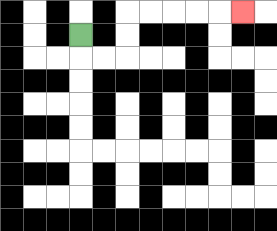{'start': '[3, 1]', 'end': '[10, 0]', 'path_directions': 'D,R,R,U,U,R,R,R,R,R', 'path_coordinates': '[[3, 1], [3, 2], [4, 2], [5, 2], [5, 1], [5, 0], [6, 0], [7, 0], [8, 0], [9, 0], [10, 0]]'}